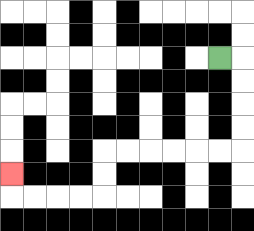{'start': '[9, 2]', 'end': '[0, 7]', 'path_directions': 'R,D,D,D,D,L,L,L,L,L,L,D,D,L,L,L,L,U', 'path_coordinates': '[[9, 2], [10, 2], [10, 3], [10, 4], [10, 5], [10, 6], [9, 6], [8, 6], [7, 6], [6, 6], [5, 6], [4, 6], [4, 7], [4, 8], [3, 8], [2, 8], [1, 8], [0, 8], [0, 7]]'}